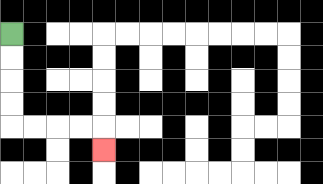{'start': '[0, 1]', 'end': '[4, 6]', 'path_directions': 'D,D,D,D,R,R,R,R,D', 'path_coordinates': '[[0, 1], [0, 2], [0, 3], [0, 4], [0, 5], [1, 5], [2, 5], [3, 5], [4, 5], [4, 6]]'}